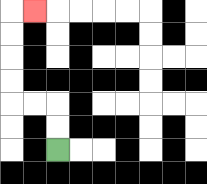{'start': '[2, 6]', 'end': '[1, 0]', 'path_directions': 'U,U,L,L,U,U,U,U,R', 'path_coordinates': '[[2, 6], [2, 5], [2, 4], [1, 4], [0, 4], [0, 3], [0, 2], [0, 1], [0, 0], [1, 0]]'}